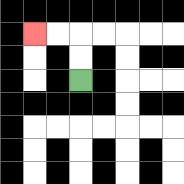{'start': '[3, 3]', 'end': '[1, 1]', 'path_directions': 'U,U,L,L', 'path_coordinates': '[[3, 3], [3, 2], [3, 1], [2, 1], [1, 1]]'}